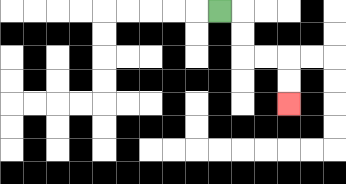{'start': '[9, 0]', 'end': '[12, 4]', 'path_directions': 'R,D,D,R,R,D,D', 'path_coordinates': '[[9, 0], [10, 0], [10, 1], [10, 2], [11, 2], [12, 2], [12, 3], [12, 4]]'}